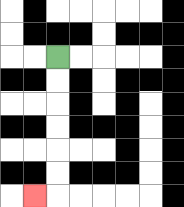{'start': '[2, 2]', 'end': '[1, 8]', 'path_directions': 'D,D,D,D,D,D,L', 'path_coordinates': '[[2, 2], [2, 3], [2, 4], [2, 5], [2, 6], [2, 7], [2, 8], [1, 8]]'}